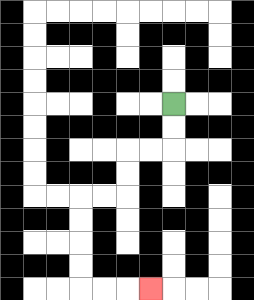{'start': '[7, 4]', 'end': '[6, 12]', 'path_directions': 'D,D,L,L,D,D,L,L,D,D,D,D,R,R,R', 'path_coordinates': '[[7, 4], [7, 5], [7, 6], [6, 6], [5, 6], [5, 7], [5, 8], [4, 8], [3, 8], [3, 9], [3, 10], [3, 11], [3, 12], [4, 12], [5, 12], [6, 12]]'}